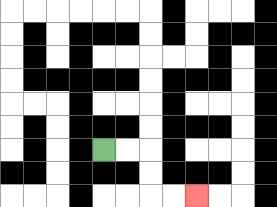{'start': '[4, 6]', 'end': '[8, 8]', 'path_directions': 'R,R,D,D,R,R', 'path_coordinates': '[[4, 6], [5, 6], [6, 6], [6, 7], [6, 8], [7, 8], [8, 8]]'}